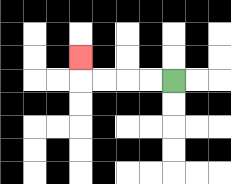{'start': '[7, 3]', 'end': '[3, 2]', 'path_directions': 'L,L,L,L,U', 'path_coordinates': '[[7, 3], [6, 3], [5, 3], [4, 3], [3, 3], [3, 2]]'}